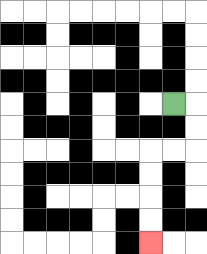{'start': '[7, 4]', 'end': '[6, 10]', 'path_directions': 'R,D,D,L,L,D,D,D,D', 'path_coordinates': '[[7, 4], [8, 4], [8, 5], [8, 6], [7, 6], [6, 6], [6, 7], [6, 8], [6, 9], [6, 10]]'}